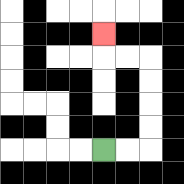{'start': '[4, 6]', 'end': '[4, 1]', 'path_directions': 'R,R,U,U,U,U,L,L,U', 'path_coordinates': '[[4, 6], [5, 6], [6, 6], [6, 5], [6, 4], [6, 3], [6, 2], [5, 2], [4, 2], [4, 1]]'}